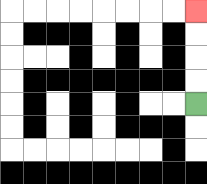{'start': '[8, 4]', 'end': '[8, 0]', 'path_directions': 'U,U,U,U', 'path_coordinates': '[[8, 4], [8, 3], [8, 2], [8, 1], [8, 0]]'}